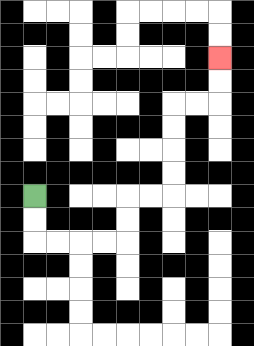{'start': '[1, 8]', 'end': '[9, 2]', 'path_directions': 'D,D,R,R,R,R,U,U,R,R,U,U,U,U,R,R,U,U', 'path_coordinates': '[[1, 8], [1, 9], [1, 10], [2, 10], [3, 10], [4, 10], [5, 10], [5, 9], [5, 8], [6, 8], [7, 8], [7, 7], [7, 6], [7, 5], [7, 4], [8, 4], [9, 4], [9, 3], [9, 2]]'}